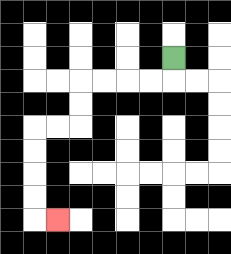{'start': '[7, 2]', 'end': '[2, 9]', 'path_directions': 'D,L,L,L,L,D,D,L,L,D,D,D,D,R', 'path_coordinates': '[[7, 2], [7, 3], [6, 3], [5, 3], [4, 3], [3, 3], [3, 4], [3, 5], [2, 5], [1, 5], [1, 6], [1, 7], [1, 8], [1, 9], [2, 9]]'}